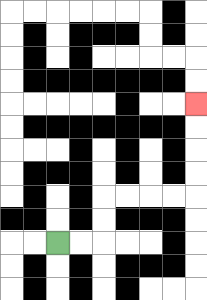{'start': '[2, 10]', 'end': '[8, 4]', 'path_directions': 'R,R,U,U,R,R,R,R,U,U,U,U', 'path_coordinates': '[[2, 10], [3, 10], [4, 10], [4, 9], [4, 8], [5, 8], [6, 8], [7, 8], [8, 8], [8, 7], [8, 6], [8, 5], [8, 4]]'}